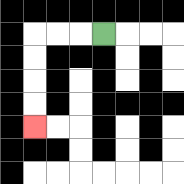{'start': '[4, 1]', 'end': '[1, 5]', 'path_directions': 'L,L,L,D,D,D,D', 'path_coordinates': '[[4, 1], [3, 1], [2, 1], [1, 1], [1, 2], [1, 3], [1, 4], [1, 5]]'}